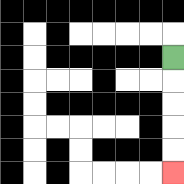{'start': '[7, 2]', 'end': '[7, 7]', 'path_directions': 'D,D,D,D,D', 'path_coordinates': '[[7, 2], [7, 3], [7, 4], [7, 5], [7, 6], [7, 7]]'}